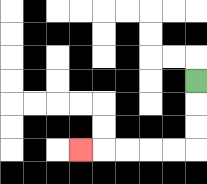{'start': '[8, 3]', 'end': '[3, 6]', 'path_directions': 'D,D,D,L,L,L,L,L', 'path_coordinates': '[[8, 3], [8, 4], [8, 5], [8, 6], [7, 6], [6, 6], [5, 6], [4, 6], [3, 6]]'}